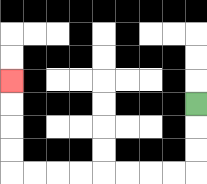{'start': '[8, 4]', 'end': '[0, 3]', 'path_directions': 'D,D,D,L,L,L,L,L,L,L,L,U,U,U,U', 'path_coordinates': '[[8, 4], [8, 5], [8, 6], [8, 7], [7, 7], [6, 7], [5, 7], [4, 7], [3, 7], [2, 7], [1, 7], [0, 7], [0, 6], [0, 5], [0, 4], [0, 3]]'}